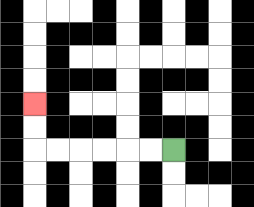{'start': '[7, 6]', 'end': '[1, 4]', 'path_directions': 'L,L,L,L,L,L,U,U', 'path_coordinates': '[[7, 6], [6, 6], [5, 6], [4, 6], [3, 6], [2, 6], [1, 6], [1, 5], [1, 4]]'}